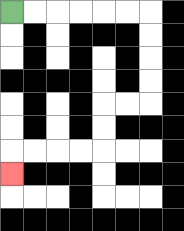{'start': '[0, 0]', 'end': '[0, 7]', 'path_directions': 'R,R,R,R,R,R,D,D,D,D,L,L,D,D,L,L,L,L,D', 'path_coordinates': '[[0, 0], [1, 0], [2, 0], [3, 0], [4, 0], [5, 0], [6, 0], [6, 1], [6, 2], [6, 3], [6, 4], [5, 4], [4, 4], [4, 5], [4, 6], [3, 6], [2, 6], [1, 6], [0, 6], [0, 7]]'}